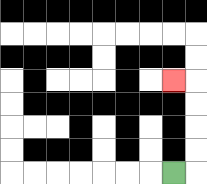{'start': '[7, 7]', 'end': '[7, 3]', 'path_directions': 'R,U,U,U,U,L', 'path_coordinates': '[[7, 7], [8, 7], [8, 6], [8, 5], [8, 4], [8, 3], [7, 3]]'}